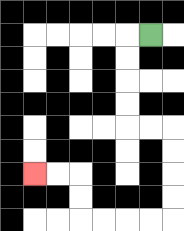{'start': '[6, 1]', 'end': '[1, 7]', 'path_directions': 'L,D,D,D,D,R,R,D,D,D,D,L,L,L,L,U,U,L,L', 'path_coordinates': '[[6, 1], [5, 1], [5, 2], [5, 3], [5, 4], [5, 5], [6, 5], [7, 5], [7, 6], [7, 7], [7, 8], [7, 9], [6, 9], [5, 9], [4, 9], [3, 9], [3, 8], [3, 7], [2, 7], [1, 7]]'}